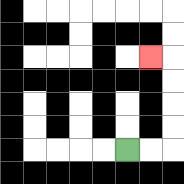{'start': '[5, 6]', 'end': '[6, 2]', 'path_directions': 'R,R,U,U,U,U,L', 'path_coordinates': '[[5, 6], [6, 6], [7, 6], [7, 5], [7, 4], [7, 3], [7, 2], [6, 2]]'}